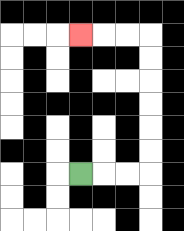{'start': '[3, 7]', 'end': '[3, 1]', 'path_directions': 'R,R,R,U,U,U,U,U,U,L,L,L', 'path_coordinates': '[[3, 7], [4, 7], [5, 7], [6, 7], [6, 6], [6, 5], [6, 4], [6, 3], [6, 2], [6, 1], [5, 1], [4, 1], [3, 1]]'}